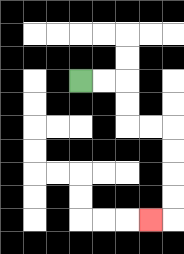{'start': '[3, 3]', 'end': '[6, 9]', 'path_directions': 'R,R,D,D,R,R,D,D,D,D,L', 'path_coordinates': '[[3, 3], [4, 3], [5, 3], [5, 4], [5, 5], [6, 5], [7, 5], [7, 6], [7, 7], [7, 8], [7, 9], [6, 9]]'}